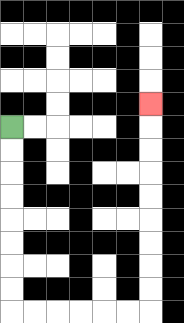{'start': '[0, 5]', 'end': '[6, 4]', 'path_directions': 'D,D,D,D,D,D,D,D,R,R,R,R,R,R,U,U,U,U,U,U,U,U,U', 'path_coordinates': '[[0, 5], [0, 6], [0, 7], [0, 8], [0, 9], [0, 10], [0, 11], [0, 12], [0, 13], [1, 13], [2, 13], [3, 13], [4, 13], [5, 13], [6, 13], [6, 12], [6, 11], [6, 10], [6, 9], [6, 8], [6, 7], [6, 6], [6, 5], [6, 4]]'}